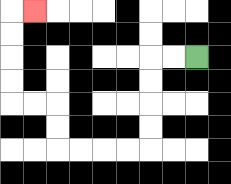{'start': '[8, 2]', 'end': '[1, 0]', 'path_directions': 'L,L,D,D,D,D,L,L,L,L,U,U,L,L,U,U,U,U,R', 'path_coordinates': '[[8, 2], [7, 2], [6, 2], [6, 3], [6, 4], [6, 5], [6, 6], [5, 6], [4, 6], [3, 6], [2, 6], [2, 5], [2, 4], [1, 4], [0, 4], [0, 3], [0, 2], [0, 1], [0, 0], [1, 0]]'}